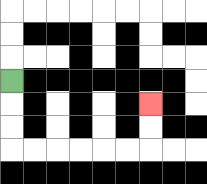{'start': '[0, 3]', 'end': '[6, 4]', 'path_directions': 'D,D,D,R,R,R,R,R,R,U,U', 'path_coordinates': '[[0, 3], [0, 4], [0, 5], [0, 6], [1, 6], [2, 6], [3, 6], [4, 6], [5, 6], [6, 6], [6, 5], [6, 4]]'}